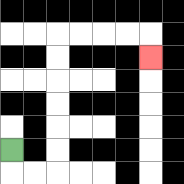{'start': '[0, 6]', 'end': '[6, 2]', 'path_directions': 'D,R,R,U,U,U,U,U,U,R,R,R,R,D', 'path_coordinates': '[[0, 6], [0, 7], [1, 7], [2, 7], [2, 6], [2, 5], [2, 4], [2, 3], [2, 2], [2, 1], [3, 1], [4, 1], [5, 1], [6, 1], [6, 2]]'}